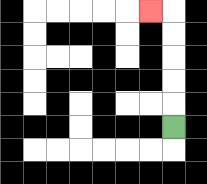{'start': '[7, 5]', 'end': '[6, 0]', 'path_directions': 'U,U,U,U,U,L', 'path_coordinates': '[[7, 5], [7, 4], [7, 3], [7, 2], [7, 1], [7, 0], [6, 0]]'}